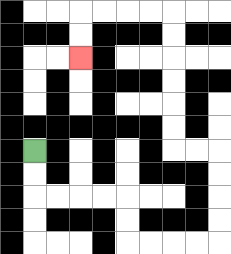{'start': '[1, 6]', 'end': '[3, 2]', 'path_directions': 'D,D,R,R,R,R,D,D,R,R,R,R,U,U,U,U,L,L,U,U,U,U,U,U,L,L,L,L,D,D', 'path_coordinates': '[[1, 6], [1, 7], [1, 8], [2, 8], [3, 8], [4, 8], [5, 8], [5, 9], [5, 10], [6, 10], [7, 10], [8, 10], [9, 10], [9, 9], [9, 8], [9, 7], [9, 6], [8, 6], [7, 6], [7, 5], [7, 4], [7, 3], [7, 2], [7, 1], [7, 0], [6, 0], [5, 0], [4, 0], [3, 0], [3, 1], [3, 2]]'}